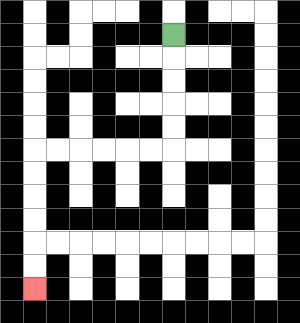{'start': '[7, 1]', 'end': '[1, 12]', 'path_directions': 'D,D,D,D,D,L,L,L,L,L,L,D,D,D,D,D,D', 'path_coordinates': '[[7, 1], [7, 2], [7, 3], [7, 4], [7, 5], [7, 6], [6, 6], [5, 6], [4, 6], [3, 6], [2, 6], [1, 6], [1, 7], [1, 8], [1, 9], [1, 10], [1, 11], [1, 12]]'}